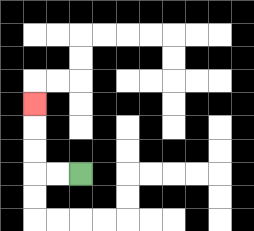{'start': '[3, 7]', 'end': '[1, 4]', 'path_directions': 'L,L,U,U,U', 'path_coordinates': '[[3, 7], [2, 7], [1, 7], [1, 6], [1, 5], [1, 4]]'}